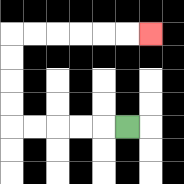{'start': '[5, 5]', 'end': '[6, 1]', 'path_directions': 'L,L,L,L,L,U,U,U,U,R,R,R,R,R,R', 'path_coordinates': '[[5, 5], [4, 5], [3, 5], [2, 5], [1, 5], [0, 5], [0, 4], [0, 3], [0, 2], [0, 1], [1, 1], [2, 1], [3, 1], [4, 1], [5, 1], [6, 1]]'}